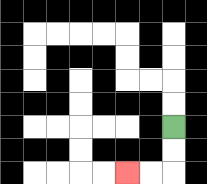{'start': '[7, 5]', 'end': '[5, 7]', 'path_directions': 'D,D,L,L', 'path_coordinates': '[[7, 5], [7, 6], [7, 7], [6, 7], [5, 7]]'}